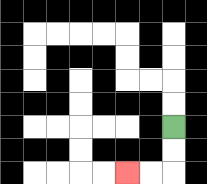{'start': '[7, 5]', 'end': '[5, 7]', 'path_directions': 'D,D,L,L', 'path_coordinates': '[[7, 5], [7, 6], [7, 7], [6, 7], [5, 7]]'}